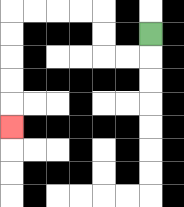{'start': '[6, 1]', 'end': '[0, 5]', 'path_directions': 'D,L,L,U,U,L,L,L,L,D,D,D,D,D', 'path_coordinates': '[[6, 1], [6, 2], [5, 2], [4, 2], [4, 1], [4, 0], [3, 0], [2, 0], [1, 0], [0, 0], [0, 1], [0, 2], [0, 3], [0, 4], [0, 5]]'}